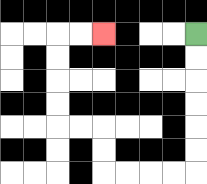{'start': '[8, 1]', 'end': '[4, 1]', 'path_directions': 'D,D,D,D,D,D,L,L,L,L,U,U,L,L,U,U,U,U,R,R', 'path_coordinates': '[[8, 1], [8, 2], [8, 3], [8, 4], [8, 5], [8, 6], [8, 7], [7, 7], [6, 7], [5, 7], [4, 7], [4, 6], [4, 5], [3, 5], [2, 5], [2, 4], [2, 3], [2, 2], [2, 1], [3, 1], [4, 1]]'}